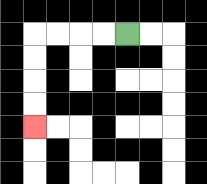{'start': '[5, 1]', 'end': '[1, 5]', 'path_directions': 'L,L,L,L,D,D,D,D', 'path_coordinates': '[[5, 1], [4, 1], [3, 1], [2, 1], [1, 1], [1, 2], [1, 3], [1, 4], [1, 5]]'}